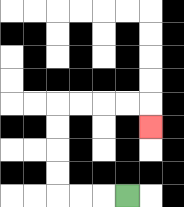{'start': '[5, 8]', 'end': '[6, 5]', 'path_directions': 'L,L,L,U,U,U,U,R,R,R,R,D', 'path_coordinates': '[[5, 8], [4, 8], [3, 8], [2, 8], [2, 7], [2, 6], [2, 5], [2, 4], [3, 4], [4, 4], [5, 4], [6, 4], [6, 5]]'}